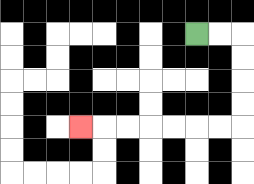{'start': '[8, 1]', 'end': '[3, 5]', 'path_directions': 'R,R,D,D,D,D,L,L,L,L,L,L,L', 'path_coordinates': '[[8, 1], [9, 1], [10, 1], [10, 2], [10, 3], [10, 4], [10, 5], [9, 5], [8, 5], [7, 5], [6, 5], [5, 5], [4, 5], [3, 5]]'}